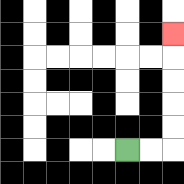{'start': '[5, 6]', 'end': '[7, 1]', 'path_directions': 'R,R,U,U,U,U,U', 'path_coordinates': '[[5, 6], [6, 6], [7, 6], [7, 5], [7, 4], [7, 3], [7, 2], [7, 1]]'}